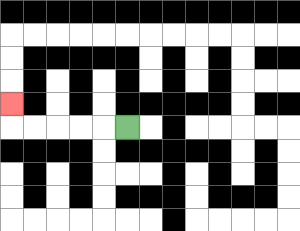{'start': '[5, 5]', 'end': '[0, 4]', 'path_directions': 'L,L,L,L,L,U', 'path_coordinates': '[[5, 5], [4, 5], [3, 5], [2, 5], [1, 5], [0, 5], [0, 4]]'}